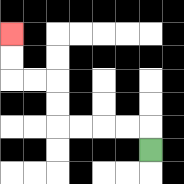{'start': '[6, 6]', 'end': '[0, 1]', 'path_directions': 'U,L,L,L,L,U,U,L,L,U,U', 'path_coordinates': '[[6, 6], [6, 5], [5, 5], [4, 5], [3, 5], [2, 5], [2, 4], [2, 3], [1, 3], [0, 3], [0, 2], [0, 1]]'}